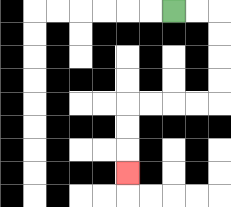{'start': '[7, 0]', 'end': '[5, 7]', 'path_directions': 'R,R,D,D,D,D,L,L,L,L,D,D,D', 'path_coordinates': '[[7, 0], [8, 0], [9, 0], [9, 1], [9, 2], [9, 3], [9, 4], [8, 4], [7, 4], [6, 4], [5, 4], [5, 5], [5, 6], [5, 7]]'}